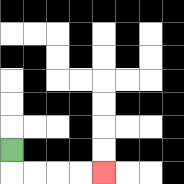{'start': '[0, 6]', 'end': '[4, 7]', 'path_directions': 'D,R,R,R,R', 'path_coordinates': '[[0, 6], [0, 7], [1, 7], [2, 7], [3, 7], [4, 7]]'}